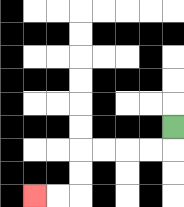{'start': '[7, 5]', 'end': '[1, 8]', 'path_directions': 'D,L,L,L,L,D,D,L,L', 'path_coordinates': '[[7, 5], [7, 6], [6, 6], [5, 6], [4, 6], [3, 6], [3, 7], [3, 8], [2, 8], [1, 8]]'}